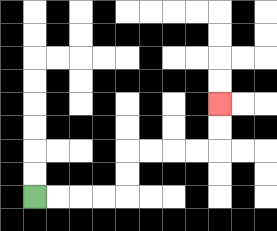{'start': '[1, 8]', 'end': '[9, 4]', 'path_directions': 'R,R,R,R,U,U,R,R,R,R,U,U', 'path_coordinates': '[[1, 8], [2, 8], [3, 8], [4, 8], [5, 8], [5, 7], [5, 6], [6, 6], [7, 6], [8, 6], [9, 6], [9, 5], [9, 4]]'}